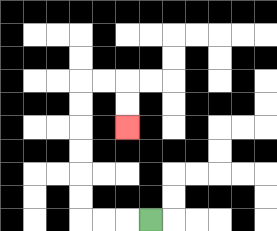{'start': '[6, 9]', 'end': '[5, 5]', 'path_directions': 'L,L,L,U,U,U,U,U,U,R,R,D,D', 'path_coordinates': '[[6, 9], [5, 9], [4, 9], [3, 9], [3, 8], [3, 7], [3, 6], [3, 5], [3, 4], [3, 3], [4, 3], [5, 3], [5, 4], [5, 5]]'}